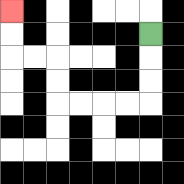{'start': '[6, 1]', 'end': '[0, 0]', 'path_directions': 'D,D,D,L,L,L,L,U,U,L,L,U,U', 'path_coordinates': '[[6, 1], [6, 2], [6, 3], [6, 4], [5, 4], [4, 4], [3, 4], [2, 4], [2, 3], [2, 2], [1, 2], [0, 2], [0, 1], [0, 0]]'}